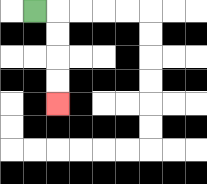{'start': '[1, 0]', 'end': '[2, 4]', 'path_directions': 'R,D,D,D,D', 'path_coordinates': '[[1, 0], [2, 0], [2, 1], [2, 2], [2, 3], [2, 4]]'}